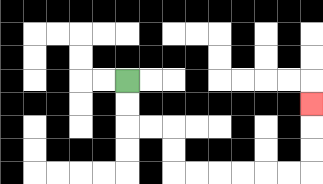{'start': '[5, 3]', 'end': '[13, 4]', 'path_directions': 'D,D,R,R,D,D,R,R,R,R,R,R,U,U,U', 'path_coordinates': '[[5, 3], [5, 4], [5, 5], [6, 5], [7, 5], [7, 6], [7, 7], [8, 7], [9, 7], [10, 7], [11, 7], [12, 7], [13, 7], [13, 6], [13, 5], [13, 4]]'}